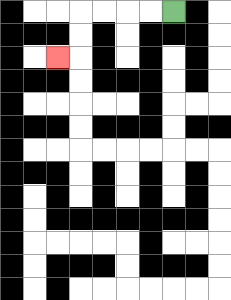{'start': '[7, 0]', 'end': '[2, 2]', 'path_directions': 'L,L,L,L,D,D,L', 'path_coordinates': '[[7, 0], [6, 0], [5, 0], [4, 0], [3, 0], [3, 1], [3, 2], [2, 2]]'}